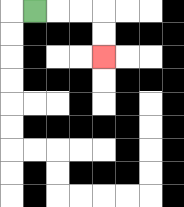{'start': '[1, 0]', 'end': '[4, 2]', 'path_directions': 'R,R,R,D,D', 'path_coordinates': '[[1, 0], [2, 0], [3, 0], [4, 0], [4, 1], [4, 2]]'}